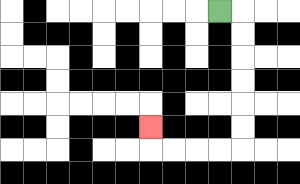{'start': '[9, 0]', 'end': '[6, 5]', 'path_directions': 'R,D,D,D,D,D,D,L,L,L,L,U', 'path_coordinates': '[[9, 0], [10, 0], [10, 1], [10, 2], [10, 3], [10, 4], [10, 5], [10, 6], [9, 6], [8, 6], [7, 6], [6, 6], [6, 5]]'}